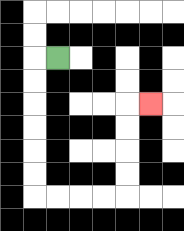{'start': '[2, 2]', 'end': '[6, 4]', 'path_directions': 'L,D,D,D,D,D,D,R,R,R,R,U,U,U,U,R', 'path_coordinates': '[[2, 2], [1, 2], [1, 3], [1, 4], [1, 5], [1, 6], [1, 7], [1, 8], [2, 8], [3, 8], [4, 8], [5, 8], [5, 7], [5, 6], [5, 5], [5, 4], [6, 4]]'}